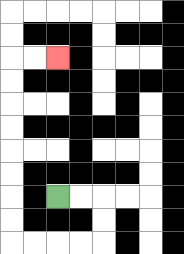{'start': '[2, 8]', 'end': '[2, 2]', 'path_directions': 'R,R,D,D,L,L,L,L,U,U,U,U,U,U,U,U,R,R', 'path_coordinates': '[[2, 8], [3, 8], [4, 8], [4, 9], [4, 10], [3, 10], [2, 10], [1, 10], [0, 10], [0, 9], [0, 8], [0, 7], [0, 6], [0, 5], [0, 4], [0, 3], [0, 2], [1, 2], [2, 2]]'}